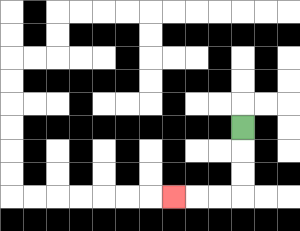{'start': '[10, 5]', 'end': '[7, 8]', 'path_directions': 'D,D,D,L,L,L', 'path_coordinates': '[[10, 5], [10, 6], [10, 7], [10, 8], [9, 8], [8, 8], [7, 8]]'}